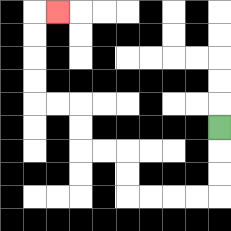{'start': '[9, 5]', 'end': '[2, 0]', 'path_directions': 'D,D,D,L,L,L,L,U,U,L,L,U,U,L,L,U,U,U,U,R', 'path_coordinates': '[[9, 5], [9, 6], [9, 7], [9, 8], [8, 8], [7, 8], [6, 8], [5, 8], [5, 7], [5, 6], [4, 6], [3, 6], [3, 5], [3, 4], [2, 4], [1, 4], [1, 3], [1, 2], [1, 1], [1, 0], [2, 0]]'}